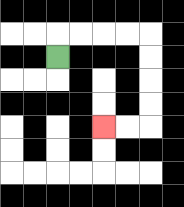{'start': '[2, 2]', 'end': '[4, 5]', 'path_directions': 'U,R,R,R,R,D,D,D,D,L,L', 'path_coordinates': '[[2, 2], [2, 1], [3, 1], [4, 1], [5, 1], [6, 1], [6, 2], [6, 3], [6, 4], [6, 5], [5, 5], [4, 5]]'}